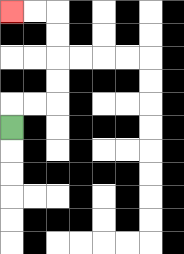{'start': '[0, 5]', 'end': '[0, 0]', 'path_directions': 'U,R,R,U,U,U,U,L,L', 'path_coordinates': '[[0, 5], [0, 4], [1, 4], [2, 4], [2, 3], [2, 2], [2, 1], [2, 0], [1, 0], [0, 0]]'}